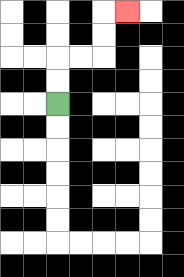{'start': '[2, 4]', 'end': '[5, 0]', 'path_directions': 'U,U,R,R,U,U,R', 'path_coordinates': '[[2, 4], [2, 3], [2, 2], [3, 2], [4, 2], [4, 1], [4, 0], [5, 0]]'}